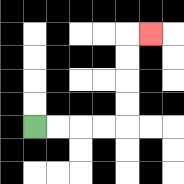{'start': '[1, 5]', 'end': '[6, 1]', 'path_directions': 'R,R,R,R,U,U,U,U,R', 'path_coordinates': '[[1, 5], [2, 5], [3, 5], [4, 5], [5, 5], [5, 4], [5, 3], [5, 2], [5, 1], [6, 1]]'}